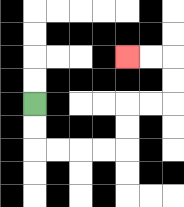{'start': '[1, 4]', 'end': '[5, 2]', 'path_directions': 'D,D,R,R,R,R,U,U,R,R,U,U,L,L', 'path_coordinates': '[[1, 4], [1, 5], [1, 6], [2, 6], [3, 6], [4, 6], [5, 6], [5, 5], [5, 4], [6, 4], [7, 4], [7, 3], [7, 2], [6, 2], [5, 2]]'}